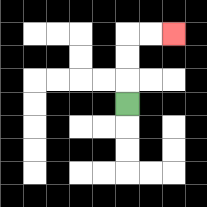{'start': '[5, 4]', 'end': '[7, 1]', 'path_directions': 'U,U,U,R,R', 'path_coordinates': '[[5, 4], [5, 3], [5, 2], [5, 1], [6, 1], [7, 1]]'}